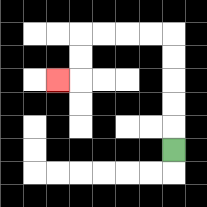{'start': '[7, 6]', 'end': '[2, 3]', 'path_directions': 'U,U,U,U,U,L,L,L,L,D,D,L', 'path_coordinates': '[[7, 6], [7, 5], [7, 4], [7, 3], [7, 2], [7, 1], [6, 1], [5, 1], [4, 1], [3, 1], [3, 2], [3, 3], [2, 3]]'}